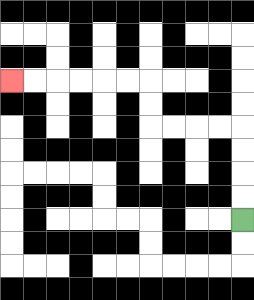{'start': '[10, 9]', 'end': '[0, 3]', 'path_directions': 'U,U,U,U,L,L,L,L,U,U,L,L,L,L,L,L', 'path_coordinates': '[[10, 9], [10, 8], [10, 7], [10, 6], [10, 5], [9, 5], [8, 5], [7, 5], [6, 5], [6, 4], [6, 3], [5, 3], [4, 3], [3, 3], [2, 3], [1, 3], [0, 3]]'}